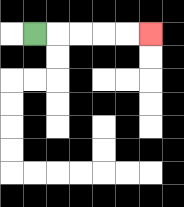{'start': '[1, 1]', 'end': '[6, 1]', 'path_directions': 'R,R,R,R,R', 'path_coordinates': '[[1, 1], [2, 1], [3, 1], [4, 1], [5, 1], [6, 1]]'}